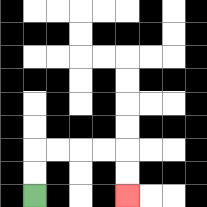{'start': '[1, 8]', 'end': '[5, 8]', 'path_directions': 'U,U,R,R,R,R,D,D', 'path_coordinates': '[[1, 8], [1, 7], [1, 6], [2, 6], [3, 6], [4, 6], [5, 6], [5, 7], [5, 8]]'}